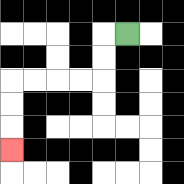{'start': '[5, 1]', 'end': '[0, 6]', 'path_directions': 'L,D,D,L,L,L,L,D,D,D', 'path_coordinates': '[[5, 1], [4, 1], [4, 2], [4, 3], [3, 3], [2, 3], [1, 3], [0, 3], [0, 4], [0, 5], [0, 6]]'}